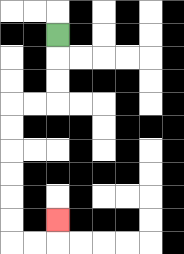{'start': '[2, 1]', 'end': '[2, 9]', 'path_directions': 'D,D,D,L,L,D,D,D,D,D,D,R,R,U', 'path_coordinates': '[[2, 1], [2, 2], [2, 3], [2, 4], [1, 4], [0, 4], [0, 5], [0, 6], [0, 7], [0, 8], [0, 9], [0, 10], [1, 10], [2, 10], [2, 9]]'}